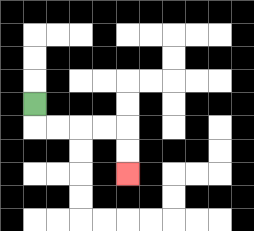{'start': '[1, 4]', 'end': '[5, 7]', 'path_directions': 'D,R,R,R,R,D,D', 'path_coordinates': '[[1, 4], [1, 5], [2, 5], [3, 5], [4, 5], [5, 5], [5, 6], [5, 7]]'}